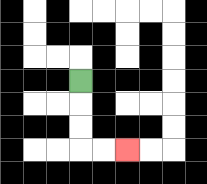{'start': '[3, 3]', 'end': '[5, 6]', 'path_directions': 'D,D,D,R,R', 'path_coordinates': '[[3, 3], [3, 4], [3, 5], [3, 6], [4, 6], [5, 6]]'}